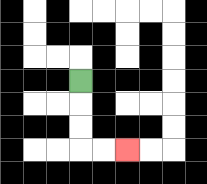{'start': '[3, 3]', 'end': '[5, 6]', 'path_directions': 'D,D,D,R,R', 'path_coordinates': '[[3, 3], [3, 4], [3, 5], [3, 6], [4, 6], [5, 6]]'}